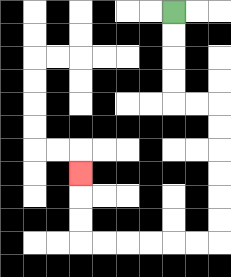{'start': '[7, 0]', 'end': '[3, 7]', 'path_directions': 'D,D,D,D,R,R,D,D,D,D,D,D,L,L,L,L,L,L,U,U,U', 'path_coordinates': '[[7, 0], [7, 1], [7, 2], [7, 3], [7, 4], [8, 4], [9, 4], [9, 5], [9, 6], [9, 7], [9, 8], [9, 9], [9, 10], [8, 10], [7, 10], [6, 10], [5, 10], [4, 10], [3, 10], [3, 9], [3, 8], [3, 7]]'}